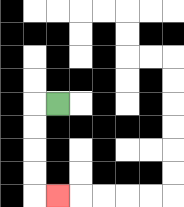{'start': '[2, 4]', 'end': '[2, 8]', 'path_directions': 'L,D,D,D,D,R', 'path_coordinates': '[[2, 4], [1, 4], [1, 5], [1, 6], [1, 7], [1, 8], [2, 8]]'}